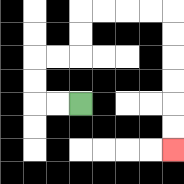{'start': '[3, 4]', 'end': '[7, 6]', 'path_directions': 'L,L,U,U,R,R,U,U,R,R,R,R,D,D,D,D,D,D', 'path_coordinates': '[[3, 4], [2, 4], [1, 4], [1, 3], [1, 2], [2, 2], [3, 2], [3, 1], [3, 0], [4, 0], [5, 0], [6, 0], [7, 0], [7, 1], [7, 2], [7, 3], [7, 4], [7, 5], [7, 6]]'}